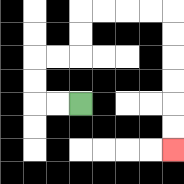{'start': '[3, 4]', 'end': '[7, 6]', 'path_directions': 'L,L,U,U,R,R,U,U,R,R,R,R,D,D,D,D,D,D', 'path_coordinates': '[[3, 4], [2, 4], [1, 4], [1, 3], [1, 2], [2, 2], [3, 2], [3, 1], [3, 0], [4, 0], [5, 0], [6, 0], [7, 0], [7, 1], [7, 2], [7, 3], [7, 4], [7, 5], [7, 6]]'}